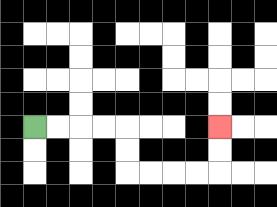{'start': '[1, 5]', 'end': '[9, 5]', 'path_directions': 'R,R,R,R,D,D,R,R,R,R,U,U', 'path_coordinates': '[[1, 5], [2, 5], [3, 5], [4, 5], [5, 5], [5, 6], [5, 7], [6, 7], [7, 7], [8, 7], [9, 7], [9, 6], [9, 5]]'}